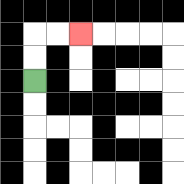{'start': '[1, 3]', 'end': '[3, 1]', 'path_directions': 'U,U,R,R', 'path_coordinates': '[[1, 3], [1, 2], [1, 1], [2, 1], [3, 1]]'}